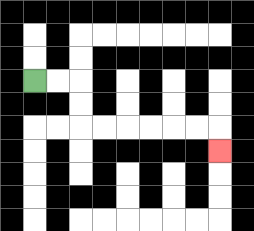{'start': '[1, 3]', 'end': '[9, 6]', 'path_directions': 'R,R,D,D,R,R,R,R,R,R,D', 'path_coordinates': '[[1, 3], [2, 3], [3, 3], [3, 4], [3, 5], [4, 5], [5, 5], [6, 5], [7, 5], [8, 5], [9, 5], [9, 6]]'}